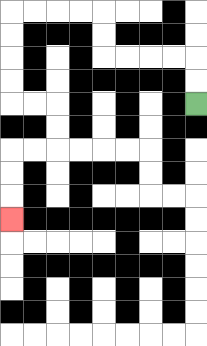{'start': '[8, 4]', 'end': '[0, 9]', 'path_directions': 'U,U,L,L,L,L,U,U,L,L,L,L,D,D,D,D,R,R,D,D,L,L,D,D,D', 'path_coordinates': '[[8, 4], [8, 3], [8, 2], [7, 2], [6, 2], [5, 2], [4, 2], [4, 1], [4, 0], [3, 0], [2, 0], [1, 0], [0, 0], [0, 1], [0, 2], [0, 3], [0, 4], [1, 4], [2, 4], [2, 5], [2, 6], [1, 6], [0, 6], [0, 7], [0, 8], [0, 9]]'}